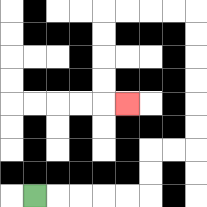{'start': '[1, 8]', 'end': '[5, 4]', 'path_directions': 'R,R,R,R,R,U,U,R,R,U,U,U,U,U,U,L,L,L,L,D,D,D,D,R', 'path_coordinates': '[[1, 8], [2, 8], [3, 8], [4, 8], [5, 8], [6, 8], [6, 7], [6, 6], [7, 6], [8, 6], [8, 5], [8, 4], [8, 3], [8, 2], [8, 1], [8, 0], [7, 0], [6, 0], [5, 0], [4, 0], [4, 1], [4, 2], [4, 3], [4, 4], [5, 4]]'}